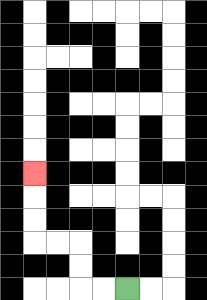{'start': '[5, 12]', 'end': '[1, 7]', 'path_directions': 'L,L,U,U,L,L,U,U,U', 'path_coordinates': '[[5, 12], [4, 12], [3, 12], [3, 11], [3, 10], [2, 10], [1, 10], [1, 9], [1, 8], [1, 7]]'}